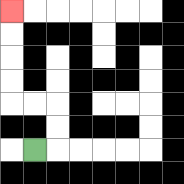{'start': '[1, 6]', 'end': '[0, 0]', 'path_directions': 'R,U,U,L,L,U,U,U,U', 'path_coordinates': '[[1, 6], [2, 6], [2, 5], [2, 4], [1, 4], [0, 4], [0, 3], [0, 2], [0, 1], [0, 0]]'}